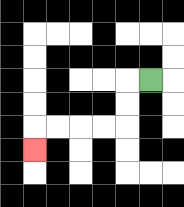{'start': '[6, 3]', 'end': '[1, 6]', 'path_directions': 'L,D,D,L,L,L,L,D', 'path_coordinates': '[[6, 3], [5, 3], [5, 4], [5, 5], [4, 5], [3, 5], [2, 5], [1, 5], [1, 6]]'}